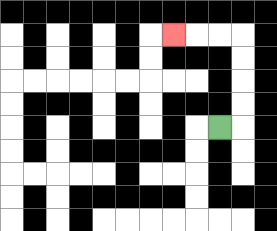{'start': '[9, 5]', 'end': '[7, 1]', 'path_directions': 'R,U,U,U,U,L,L,L', 'path_coordinates': '[[9, 5], [10, 5], [10, 4], [10, 3], [10, 2], [10, 1], [9, 1], [8, 1], [7, 1]]'}